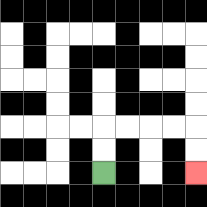{'start': '[4, 7]', 'end': '[8, 7]', 'path_directions': 'U,U,R,R,R,R,D,D', 'path_coordinates': '[[4, 7], [4, 6], [4, 5], [5, 5], [6, 5], [7, 5], [8, 5], [8, 6], [8, 7]]'}